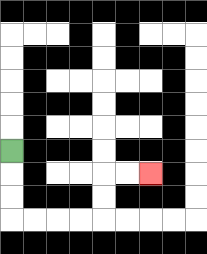{'start': '[0, 6]', 'end': '[6, 7]', 'path_directions': 'D,D,D,R,R,R,R,U,U,R,R', 'path_coordinates': '[[0, 6], [0, 7], [0, 8], [0, 9], [1, 9], [2, 9], [3, 9], [4, 9], [4, 8], [4, 7], [5, 7], [6, 7]]'}